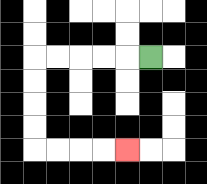{'start': '[6, 2]', 'end': '[5, 6]', 'path_directions': 'L,L,L,L,L,D,D,D,D,R,R,R,R', 'path_coordinates': '[[6, 2], [5, 2], [4, 2], [3, 2], [2, 2], [1, 2], [1, 3], [1, 4], [1, 5], [1, 6], [2, 6], [3, 6], [4, 6], [5, 6]]'}